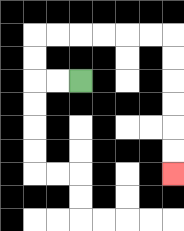{'start': '[3, 3]', 'end': '[7, 7]', 'path_directions': 'L,L,U,U,R,R,R,R,R,R,D,D,D,D,D,D', 'path_coordinates': '[[3, 3], [2, 3], [1, 3], [1, 2], [1, 1], [2, 1], [3, 1], [4, 1], [5, 1], [6, 1], [7, 1], [7, 2], [7, 3], [7, 4], [7, 5], [7, 6], [7, 7]]'}